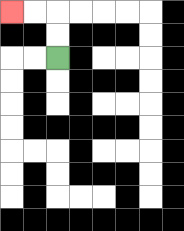{'start': '[2, 2]', 'end': '[0, 0]', 'path_directions': 'U,U,L,L', 'path_coordinates': '[[2, 2], [2, 1], [2, 0], [1, 0], [0, 0]]'}